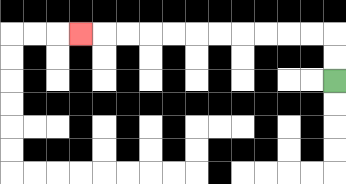{'start': '[14, 3]', 'end': '[3, 1]', 'path_directions': 'U,U,L,L,L,L,L,L,L,L,L,L,L', 'path_coordinates': '[[14, 3], [14, 2], [14, 1], [13, 1], [12, 1], [11, 1], [10, 1], [9, 1], [8, 1], [7, 1], [6, 1], [5, 1], [4, 1], [3, 1]]'}